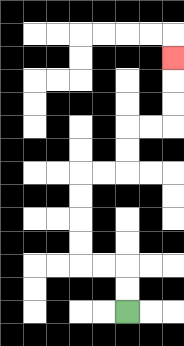{'start': '[5, 13]', 'end': '[7, 2]', 'path_directions': 'U,U,L,L,U,U,U,U,R,R,U,U,R,R,U,U,U', 'path_coordinates': '[[5, 13], [5, 12], [5, 11], [4, 11], [3, 11], [3, 10], [3, 9], [3, 8], [3, 7], [4, 7], [5, 7], [5, 6], [5, 5], [6, 5], [7, 5], [7, 4], [7, 3], [7, 2]]'}